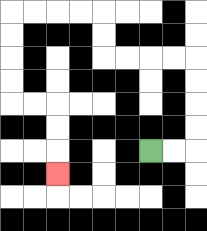{'start': '[6, 6]', 'end': '[2, 7]', 'path_directions': 'R,R,U,U,U,U,L,L,L,L,U,U,L,L,L,L,D,D,D,D,R,R,D,D,D', 'path_coordinates': '[[6, 6], [7, 6], [8, 6], [8, 5], [8, 4], [8, 3], [8, 2], [7, 2], [6, 2], [5, 2], [4, 2], [4, 1], [4, 0], [3, 0], [2, 0], [1, 0], [0, 0], [0, 1], [0, 2], [0, 3], [0, 4], [1, 4], [2, 4], [2, 5], [2, 6], [2, 7]]'}